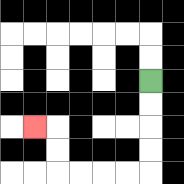{'start': '[6, 3]', 'end': '[1, 5]', 'path_directions': 'D,D,D,D,L,L,L,L,U,U,L', 'path_coordinates': '[[6, 3], [6, 4], [6, 5], [6, 6], [6, 7], [5, 7], [4, 7], [3, 7], [2, 7], [2, 6], [2, 5], [1, 5]]'}